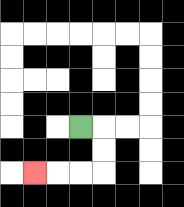{'start': '[3, 5]', 'end': '[1, 7]', 'path_directions': 'R,D,D,L,L,L', 'path_coordinates': '[[3, 5], [4, 5], [4, 6], [4, 7], [3, 7], [2, 7], [1, 7]]'}